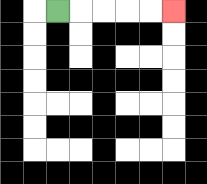{'start': '[2, 0]', 'end': '[7, 0]', 'path_directions': 'R,R,R,R,R', 'path_coordinates': '[[2, 0], [3, 0], [4, 0], [5, 0], [6, 0], [7, 0]]'}